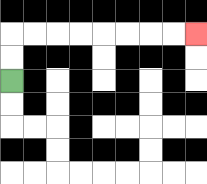{'start': '[0, 3]', 'end': '[8, 1]', 'path_directions': 'U,U,R,R,R,R,R,R,R,R', 'path_coordinates': '[[0, 3], [0, 2], [0, 1], [1, 1], [2, 1], [3, 1], [4, 1], [5, 1], [6, 1], [7, 1], [8, 1]]'}